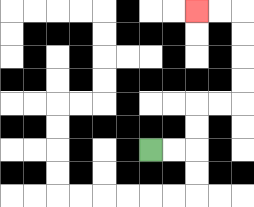{'start': '[6, 6]', 'end': '[8, 0]', 'path_directions': 'R,R,U,U,R,R,U,U,U,U,L,L', 'path_coordinates': '[[6, 6], [7, 6], [8, 6], [8, 5], [8, 4], [9, 4], [10, 4], [10, 3], [10, 2], [10, 1], [10, 0], [9, 0], [8, 0]]'}